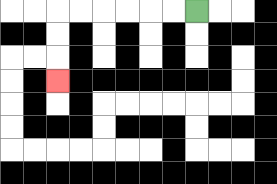{'start': '[8, 0]', 'end': '[2, 3]', 'path_directions': 'L,L,L,L,L,L,D,D,D', 'path_coordinates': '[[8, 0], [7, 0], [6, 0], [5, 0], [4, 0], [3, 0], [2, 0], [2, 1], [2, 2], [2, 3]]'}